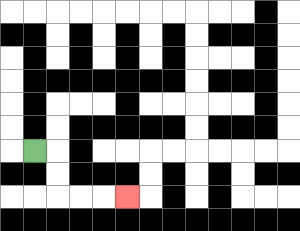{'start': '[1, 6]', 'end': '[5, 8]', 'path_directions': 'R,D,D,R,R,R', 'path_coordinates': '[[1, 6], [2, 6], [2, 7], [2, 8], [3, 8], [4, 8], [5, 8]]'}